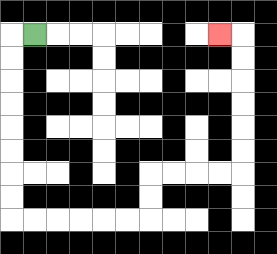{'start': '[1, 1]', 'end': '[9, 1]', 'path_directions': 'L,D,D,D,D,D,D,D,D,R,R,R,R,R,R,U,U,R,R,R,R,U,U,U,U,U,U,L', 'path_coordinates': '[[1, 1], [0, 1], [0, 2], [0, 3], [0, 4], [0, 5], [0, 6], [0, 7], [0, 8], [0, 9], [1, 9], [2, 9], [3, 9], [4, 9], [5, 9], [6, 9], [6, 8], [6, 7], [7, 7], [8, 7], [9, 7], [10, 7], [10, 6], [10, 5], [10, 4], [10, 3], [10, 2], [10, 1], [9, 1]]'}